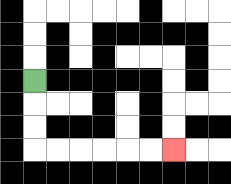{'start': '[1, 3]', 'end': '[7, 6]', 'path_directions': 'D,D,D,R,R,R,R,R,R', 'path_coordinates': '[[1, 3], [1, 4], [1, 5], [1, 6], [2, 6], [3, 6], [4, 6], [5, 6], [6, 6], [7, 6]]'}